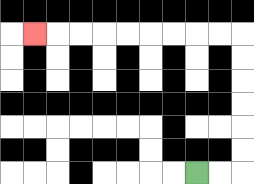{'start': '[8, 7]', 'end': '[1, 1]', 'path_directions': 'R,R,U,U,U,U,U,U,L,L,L,L,L,L,L,L,L', 'path_coordinates': '[[8, 7], [9, 7], [10, 7], [10, 6], [10, 5], [10, 4], [10, 3], [10, 2], [10, 1], [9, 1], [8, 1], [7, 1], [6, 1], [5, 1], [4, 1], [3, 1], [2, 1], [1, 1]]'}